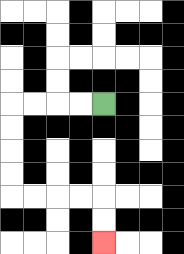{'start': '[4, 4]', 'end': '[4, 10]', 'path_directions': 'L,L,L,L,D,D,D,D,R,R,R,R,D,D', 'path_coordinates': '[[4, 4], [3, 4], [2, 4], [1, 4], [0, 4], [0, 5], [0, 6], [0, 7], [0, 8], [1, 8], [2, 8], [3, 8], [4, 8], [4, 9], [4, 10]]'}